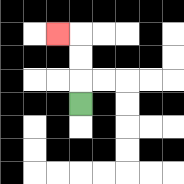{'start': '[3, 4]', 'end': '[2, 1]', 'path_directions': 'U,U,U,L', 'path_coordinates': '[[3, 4], [3, 3], [3, 2], [3, 1], [2, 1]]'}